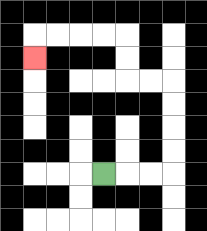{'start': '[4, 7]', 'end': '[1, 2]', 'path_directions': 'R,R,R,U,U,U,U,L,L,U,U,L,L,L,L,D', 'path_coordinates': '[[4, 7], [5, 7], [6, 7], [7, 7], [7, 6], [7, 5], [7, 4], [7, 3], [6, 3], [5, 3], [5, 2], [5, 1], [4, 1], [3, 1], [2, 1], [1, 1], [1, 2]]'}